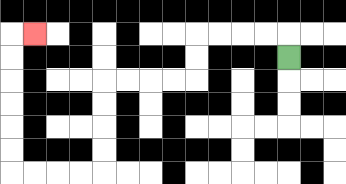{'start': '[12, 2]', 'end': '[1, 1]', 'path_directions': 'U,L,L,L,L,D,D,L,L,L,L,D,D,D,D,L,L,L,L,U,U,U,U,U,U,R', 'path_coordinates': '[[12, 2], [12, 1], [11, 1], [10, 1], [9, 1], [8, 1], [8, 2], [8, 3], [7, 3], [6, 3], [5, 3], [4, 3], [4, 4], [4, 5], [4, 6], [4, 7], [3, 7], [2, 7], [1, 7], [0, 7], [0, 6], [0, 5], [0, 4], [0, 3], [0, 2], [0, 1], [1, 1]]'}